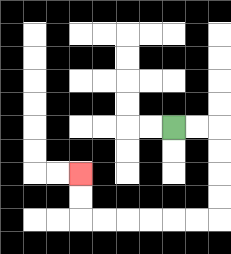{'start': '[7, 5]', 'end': '[3, 7]', 'path_directions': 'R,R,D,D,D,D,L,L,L,L,L,L,U,U', 'path_coordinates': '[[7, 5], [8, 5], [9, 5], [9, 6], [9, 7], [9, 8], [9, 9], [8, 9], [7, 9], [6, 9], [5, 9], [4, 9], [3, 9], [3, 8], [3, 7]]'}